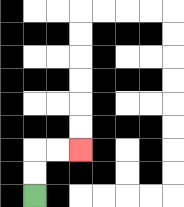{'start': '[1, 8]', 'end': '[3, 6]', 'path_directions': 'U,U,R,R', 'path_coordinates': '[[1, 8], [1, 7], [1, 6], [2, 6], [3, 6]]'}